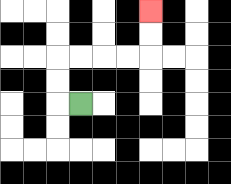{'start': '[3, 4]', 'end': '[6, 0]', 'path_directions': 'L,U,U,R,R,R,R,U,U', 'path_coordinates': '[[3, 4], [2, 4], [2, 3], [2, 2], [3, 2], [4, 2], [5, 2], [6, 2], [6, 1], [6, 0]]'}